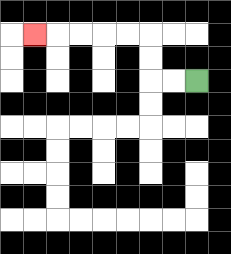{'start': '[8, 3]', 'end': '[1, 1]', 'path_directions': 'L,L,U,U,L,L,L,L,L', 'path_coordinates': '[[8, 3], [7, 3], [6, 3], [6, 2], [6, 1], [5, 1], [4, 1], [3, 1], [2, 1], [1, 1]]'}